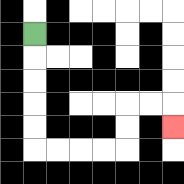{'start': '[1, 1]', 'end': '[7, 5]', 'path_directions': 'D,D,D,D,D,R,R,R,R,U,U,R,R,D', 'path_coordinates': '[[1, 1], [1, 2], [1, 3], [1, 4], [1, 5], [1, 6], [2, 6], [3, 6], [4, 6], [5, 6], [5, 5], [5, 4], [6, 4], [7, 4], [7, 5]]'}